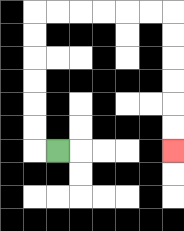{'start': '[2, 6]', 'end': '[7, 6]', 'path_directions': 'L,U,U,U,U,U,U,R,R,R,R,R,R,D,D,D,D,D,D', 'path_coordinates': '[[2, 6], [1, 6], [1, 5], [1, 4], [1, 3], [1, 2], [1, 1], [1, 0], [2, 0], [3, 0], [4, 0], [5, 0], [6, 0], [7, 0], [7, 1], [7, 2], [7, 3], [7, 4], [7, 5], [7, 6]]'}